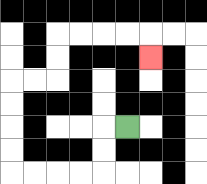{'start': '[5, 5]', 'end': '[6, 2]', 'path_directions': 'L,D,D,L,L,L,L,U,U,U,U,R,R,U,U,R,R,R,R,D', 'path_coordinates': '[[5, 5], [4, 5], [4, 6], [4, 7], [3, 7], [2, 7], [1, 7], [0, 7], [0, 6], [0, 5], [0, 4], [0, 3], [1, 3], [2, 3], [2, 2], [2, 1], [3, 1], [4, 1], [5, 1], [6, 1], [6, 2]]'}